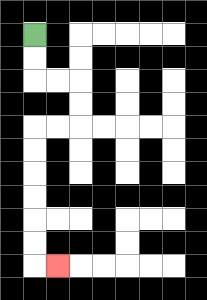{'start': '[1, 1]', 'end': '[2, 11]', 'path_directions': 'D,D,R,R,D,D,L,L,D,D,D,D,D,D,R', 'path_coordinates': '[[1, 1], [1, 2], [1, 3], [2, 3], [3, 3], [3, 4], [3, 5], [2, 5], [1, 5], [1, 6], [1, 7], [1, 8], [1, 9], [1, 10], [1, 11], [2, 11]]'}